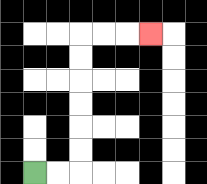{'start': '[1, 7]', 'end': '[6, 1]', 'path_directions': 'R,R,U,U,U,U,U,U,R,R,R', 'path_coordinates': '[[1, 7], [2, 7], [3, 7], [3, 6], [3, 5], [3, 4], [3, 3], [3, 2], [3, 1], [4, 1], [5, 1], [6, 1]]'}